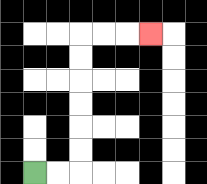{'start': '[1, 7]', 'end': '[6, 1]', 'path_directions': 'R,R,U,U,U,U,U,U,R,R,R', 'path_coordinates': '[[1, 7], [2, 7], [3, 7], [3, 6], [3, 5], [3, 4], [3, 3], [3, 2], [3, 1], [4, 1], [5, 1], [6, 1]]'}